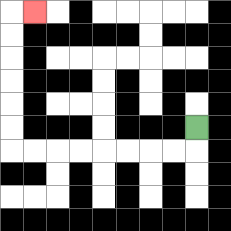{'start': '[8, 5]', 'end': '[1, 0]', 'path_directions': 'D,L,L,L,L,L,L,L,L,U,U,U,U,U,U,R', 'path_coordinates': '[[8, 5], [8, 6], [7, 6], [6, 6], [5, 6], [4, 6], [3, 6], [2, 6], [1, 6], [0, 6], [0, 5], [0, 4], [0, 3], [0, 2], [0, 1], [0, 0], [1, 0]]'}